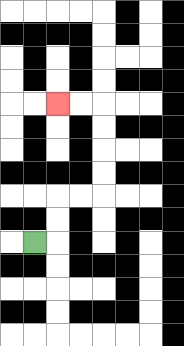{'start': '[1, 10]', 'end': '[2, 4]', 'path_directions': 'R,U,U,R,R,U,U,U,U,L,L', 'path_coordinates': '[[1, 10], [2, 10], [2, 9], [2, 8], [3, 8], [4, 8], [4, 7], [4, 6], [4, 5], [4, 4], [3, 4], [2, 4]]'}